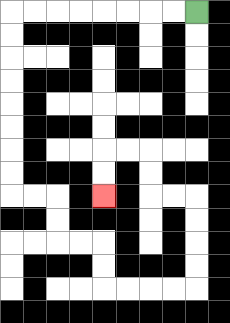{'start': '[8, 0]', 'end': '[4, 8]', 'path_directions': 'L,L,L,L,L,L,L,L,D,D,D,D,D,D,D,D,R,R,D,D,R,R,D,D,R,R,R,R,U,U,U,U,L,L,U,U,L,L,D,D', 'path_coordinates': '[[8, 0], [7, 0], [6, 0], [5, 0], [4, 0], [3, 0], [2, 0], [1, 0], [0, 0], [0, 1], [0, 2], [0, 3], [0, 4], [0, 5], [0, 6], [0, 7], [0, 8], [1, 8], [2, 8], [2, 9], [2, 10], [3, 10], [4, 10], [4, 11], [4, 12], [5, 12], [6, 12], [7, 12], [8, 12], [8, 11], [8, 10], [8, 9], [8, 8], [7, 8], [6, 8], [6, 7], [6, 6], [5, 6], [4, 6], [4, 7], [4, 8]]'}